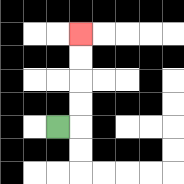{'start': '[2, 5]', 'end': '[3, 1]', 'path_directions': 'R,U,U,U,U', 'path_coordinates': '[[2, 5], [3, 5], [3, 4], [3, 3], [3, 2], [3, 1]]'}